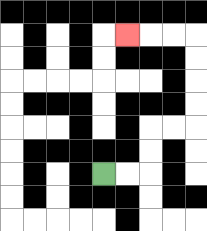{'start': '[4, 7]', 'end': '[5, 1]', 'path_directions': 'R,R,U,U,R,R,U,U,U,U,L,L,L', 'path_coordinates': '[[4, 7], [5, 7], [6, 7], [6, 6], [6, 5], [7, 5], [8, 5], [8, 4], [8, 3], [8, 2], [8, 1], [7, 1], [6, 1], [5, 1]]'}